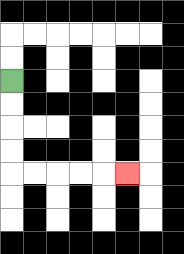{'start': '[0, 3]', 'end': '[5, 7]', 'path_directions': 'D,D,D,D,R,R,R,R,R', 'path_coordinates': '[[0, 3], [0, 4], [0, 5], [0, 6], [0, 7], [1, 7], [2, 7], [3, 7], [4, 7], [5, 7]]'}